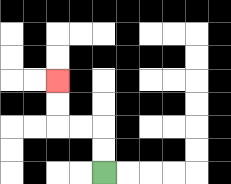{'start': '[4, 7]', 'end': '[2, 3]', 'path_directions': 'U,U,L,L,U,U', 'path_coordinates': '[[4, 7], [4, 6], [4, 5], [3, 5], [2, 5], [2, 4], [2, 3]]'}